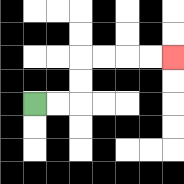{'start': '[1, 4]', 'end': '[7, 2]', 'path_directions': 'R,R,U,U,R,R,R,R', 'path_coordinates': '[[1, 4], [2, 4], [3, 4], [3, 3], [3, 2], [4, 2], [5, 2], [6, 2], [7, 2]]'}